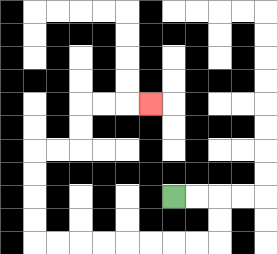{'start': '[7, 8]', 'end': '[6, 4]', 'path_directions': 'R,R,D,D,L,L,L,L,L,L,L,L,U,U,U,U,R,R,U,U,R,R,R', 'path_coordinates': '[[7, 8], [8, 8], [9, 8], [9, 9], [9, 10], [8, 10], [7, 10], [6, 10], [5, 10], [4, 10], [3, 10], [2, 10], [1, 10], [1, 9], [1, 8], [1, 7], [1, 6], [2, 6], [3, 6], [3, 5], [3, 4], [4, 4], [5, 4], [6, 4]]'}